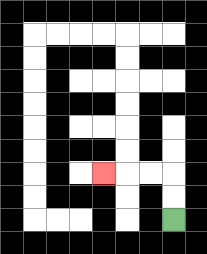{'start': '[7, 9]', 'end': '[4, 7]', 'path_directions': 'U,U,L,L,L', 'path_coordinates': '[[7, 9], [7, 8], [7, 7], [6, 7], [5, 7], [4, 7]]'}